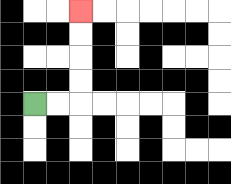{'start': '[1, 4]', 'end': '[3, 0]', 'path_directions': 'R,R,U,U,U,U', 'path_coordinates': '[[1, 4], [2, 4], [3, 4], [3, 3], [3, 2], [3, 1], [3, 0]]'}